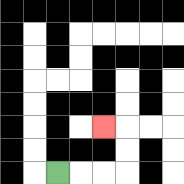{'start': '[2, 7]', 'end': '[4, 5]', 'path_directions': 'R,R,R,U,U,L', 'path_coordinates': '[[2, 7], [3, 7], [4, 7], [5, 7], [5, 6], [5, 5], [4, 5]]'}